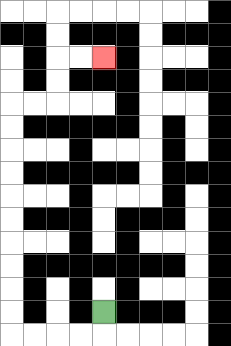{'start': '[4, 13]', 'end': '[4, 2]', 'path_directions': 'D,L,L,L,L,U,U,U,U,U,U,U,U,U,U,R,R,U,U,R,R', 'path_coordinates': '[[4, 13], [4, 14], [3, 14], [2, 14], [1, 14], [0, 14], [0, 13], [0, 12], [0, 11], [0, 10], [0, 9], [0, 8], [0, 7], [0, 6], [0, 5], [0, 4], [1, 4], [2, 4], [2, 3], [2, 2], [3, 2], [4, 2]]'}